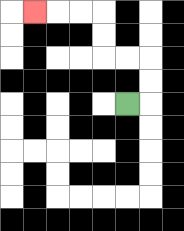{'start': '[5, 4]', 'end': '[1, 0]', 'path_directions': 'R,U,U,L,L,U,U,L,L,L', 'path_coordinates': '[[5, 4], [6, 4], [6, 3], [6, 2], [5, 2], [4, 2], [4, 1], [4, 0], [3, 0], [2, 0], [1, 0]]'}